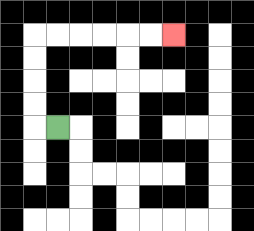{'start': '[2, 5]', 'end': '[7, 1]', 'path_directions': 'L,U,U,U,U,R,R,R,R,R,R', 'path_coordinates': '[[2, 5], [1, 5], [1, 4], [1, 3], [1, 2], [1, 1], [2, 1], [3, 1], [4, 1], [5, 1], [6, 1], [7, 1]]'}